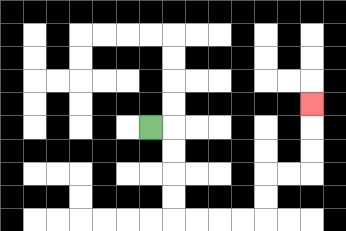{'start': '[6, 5]', 'end': '[13, 4]', 'path_directions': 'R,D,D,D,D,R,R,R,R,U,U,R,R,U,U,U', 'path_coordinates': '[[6, 5], [7, 5], [7, 6], [7, 7], [7, 8], [7, 9], [8, 9], [9, 9], [10, 9], [11, 9], [11, 8], [11, 7], [12, 7], [13, 7], [13, 6], [13, 5], [13, 4]]'}